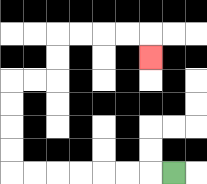{'start': '[7, 7]', 'end': '[6, 2]', 'path_directions': 'L,L,L,L,L,L,L,U,U,U,U,R,R,U,U,R,R,R,R,D', 'path_coordinates': '[[7, 7], [6, 7], [5, 7], [4, 7], [3, 7], [2, 7], [1, 7], [0, 7], [0, 6], [0, 5], [0, 4], [0, 3], [1, 3], [2, 3], [2, 2], [2, 1], [3, 1], [4, 1], [5, 1], [6, 1], [6, 2]]'}